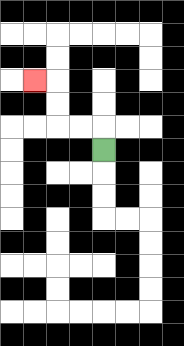{'start': '[4, 6]', 'end': '[1, 3]', 'path_directions': 'U,L,L,U,U,L', 'path_coordinates': '[[4, 6], [4, 5], [3, 5], [2, 5], [2, 4], [2, 3], [1, 3]]'}